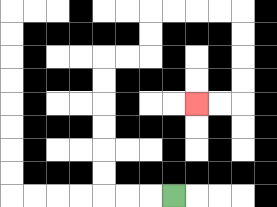{'start': '[7, 8]', 'end': '[8, 4]', 'path_directions': 'L,L,L,U,U,U,U,U,U,R,R,U,U,R,R,R,R,D,D,D,D,L,L', 'path_coordinates': '[[7, 8], [6, 8], [5, 8], [4, 8], [4, 7], [4, 6], [4, 5], [4, 4], [4, 3], [4, 2], [5, 2], [6, 2], [6, 1], [6, 0], [7, 0], [8, 0], [9, 0], [10, 0], [10, 1], [10, 2], [10, 3], [10, 4], [9, 4], [8, 4]]'}